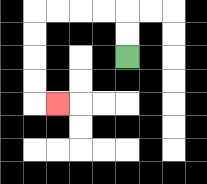{'start': '[5, 2]', 'end': '[2, 4]', 'path_directions': 'U,U,L,L,L,L,D,D,D,D,R', 'path_coordinates': '[[5, 2], [5, 1], [5, 0], [4, 0], [3, 0], [2, 0], [1, 0], [1, 1], [1, 2], [1, 3], [1, 4], [2, 4]]'}